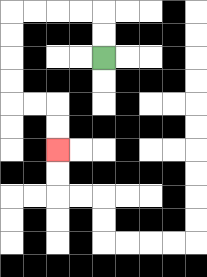{'start': '[4, 2]', 'end': '[2, 6]', 'path_directions': 'U,U,L,L,L,L,D,D,D,D,R,R,D,D', 'path_coordinates': '[[4, 2], [4, 1], [4, 0], [3, 0], [2, 0], [1, 0], [0, 0], [0, 1], [0, 2], [0, 3], [0, 4], [1, 4], [2, 4], [2, 5], [2, 6]]'}